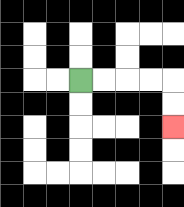{'start': '[3, 3]', 'end': '[7, 5]', 'path_directions': 'R,R,R,R,D,D', 'path_coordinates': '[[3, 3], [4, 3], [5, 3], [6, 3], [7, 3], [7, 4], [7, 5]]'}